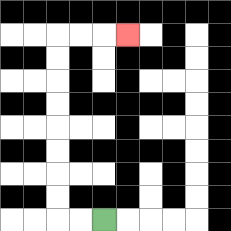{'start': '[4, 9]', 'end': '[5, 1]', 'path_directions': 'L,L,U,U,U,U,U,U,U,U,R,R,R', 'path_coordinates': '[[4, 9], [3, 9], [2, 9], [2, 8], [2, 7], [2, 6], [2, 5], [2, 4], [2, 3], [2, 2], [2, 1], [3, 1], [4, 1], [5, 1]]'}